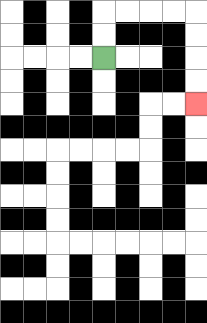{'start': '[4, 2]', 'end': '[8, 4]', 'path_directions': 'U,U,R,R,R,R,D,D,D,D', 'path_coordinates': '[[4, 2], [4, 1], [4, 0], [5, 0], [6, 0], [7, 0], [8, 0], [8, 1], [8, 2], [8, 3], [8, 4]]'}